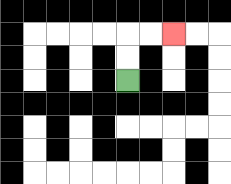{'start': '[5, 3]', 'end': '[7, 1]', 'path_directions': 'U,U,R,R', 'path_coordinates': '[[5, 3], [5, 2], [5, 1], [6, 1], [7, 1]]'}